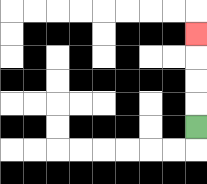{'start': '[8, 5]', 'end': '[8, 1]', 'path_directions': 'U,U,U,U', 'path_coordinates': '[[8, 5], [8, 4], [8, 3], [8, 2], [8, 1]]'}